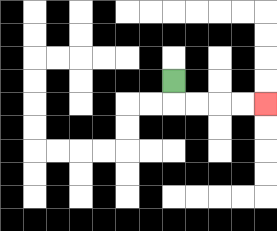{'start': '[7, 3]', 'end': '[11, 4]', 'path_directions': 'D,R,R,R,R', 'path_coordinates': '[[7, 3], [7, 4], [8, 4], [9, 4], [10, 4], [11, 4]]'}